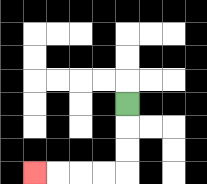{'start': '[5, 4]', 'end': '[1, 7]', 'path_directions': 'D,D,D,L,L,L,L', 'path_coordinates': '[[5, 4], [5, 5], [5, 6], [5, 7], [4, 7], [3, 7], [2, 7], [1, 7]]'}